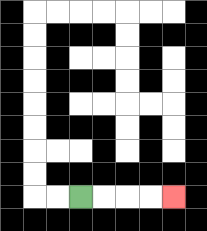{'start': '[3, 8]', 'end': '[7, 8]', 'path_directions': 'R,R,R,R', 'path_coordinates': '[[3, 8], [4, 8], [5, 8], [6, 8], [7, 8]]'}